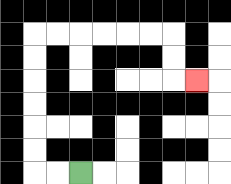{'start': '[3, 7]', 'end': '[8, 3]', 'path_directions': 'L,L,U,U,U,U,U,U,R,R,R,R,R,R,D,D,R', 'path_coordinates': '[[3, 7], [2, 7], [1, 7], [1, 6], [1, 5], [1, 4], [1, 3], [1, 2], [1, 1], [2, 1], [3, 1], [4, 1], [5, 1], [6, 1], [7, 1], [7, 2], [7, 3], [8, 3]]'}